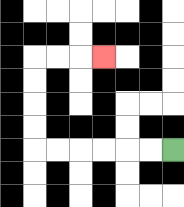{'start': '[7, 6]', 'end': '[4, 2]', 'path_directions': 'L,L,L,L,L,L,U,U,U,U,R,R,R', 'path_coordinates': '[[7, 6], [6, 6], [5, 6], [4, 6], [3, 6], [2, 6], [1, 6], [1, 5], [1, 4], [1, 3], [1, 2], [2, 2], [3, 2], [4, 2]]'}